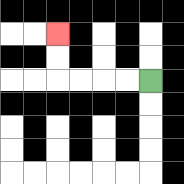{'start': '[6, 3]', 'end': '[2, 1]', 'path_directions': 'L,L,L,L,U,U', 'path_coordinates': '[[6, 3], [5, 3], [4, 3], [3, 3], [2, 3], [2, 2], [2, 1]]'}